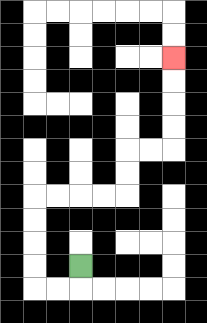{'start': '[3, 11]', 'end': '[7, 2]', 'path_directions': 'D,L,L,U,U,U,U,R,R,R,R,U,U,R,R,U,U,U,U', 'path_coordinates': '[[3, 11], [3, 12], [2, 12], [1, 12], [1, 11], [1, 10], [1, 9], [1, 8], [2, 8], [3, 8], [4, 8], [5, 8], [5, 7], [5, 6], [6, 6], [7, 6], [7, 5], [7, 4], [7, 3], [7, 2]]'}